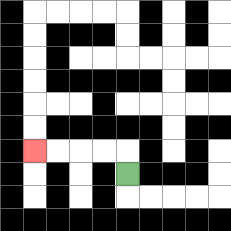{'start': '[5, 7]', 'end': '[1, 6]', 'path_directions': 'U,L,L,L,L', 'path_coordinates': '[[5, 7], [5, 6], [4, 6], [3, 6], [2, 6], [1, 6]]'}